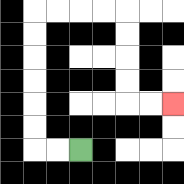{'start': '[3, 6]', 'end': '[7, 4]', 'path_directions': 'L,L,U,U,U,U,U,U,R,R,R,R,D,D,D,D,R,R', 'path_coordinates': '[[3, 6], [2, 6], [1, 6], [1, 5], [1, 4], [1, 3], [1, 2], [1, 1], [1, 0], [2, 0], [3, 0], [4, 0], [5, 0], [5, 1], [5, 2], [5, 3], [5, 4], [6, 4], [7, 4]]'}